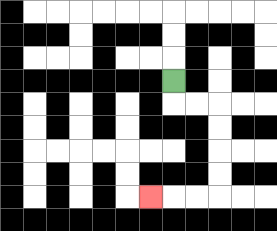{'start': '[7, 3]', 'end': '[6, 8]', 'path_directions': 'D,R,R,D,D,D,D,L,L,L', 'path_coordinates': '[[7, 3], [7, 4], [8, 4], [9, 4], [9, 5], [9, 6], [9, 7], [9, 8], [8, 8], [7, 8], [6, 8]]'}